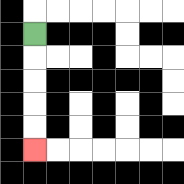{'start': '[1, 1]', 'end': '[1, 6]', 'path_directions': 'D,D,D,D,D', 'path_coordinates': '[[1, 1], [1, 2], [1, 3], [1, 4], [1, 5], [1, 6]]'}